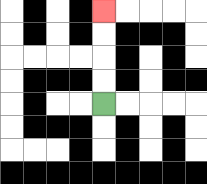{'start': '[4, 4]', 'end': '[4, 0]', 'path_directions': 'U,U,U,U', 'path_coordinates': '[[4, 4], [4, 3], [4, 2], [4, 1], [4, 0]]'}